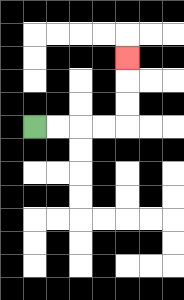{'start': '[1, 5]', 'end': '[5, 2]', 'path_directions': 'R,R,R,R,U,U,U', 'path_coordinates': '[[1, 5], [2, 5], [3, 5], [4, 5], [5, 5], [5, 4], [5, 3], [5, 2]]'}